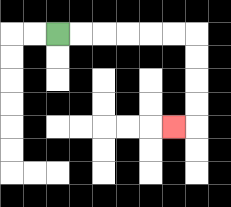{'start': '[2, 1]', 'end': '[7, 5]', 'path_directions': 'R,R,R,R,R,R,D,D,D,D,L', 'path_coordinates': '[[2, 1], [3, 1], [4, 1], [5, 1], [6, 1], [7, 1], [8, 1], [8, 2], [8, 3], [8, 4], [8, 5], [7, 5]]'}